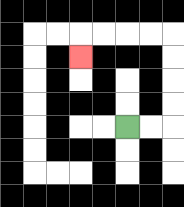{'start': '[5, 5]', 'end': '[3, 2]', 'path_directions': 'R,R,U,U,U,U,L,L,L,L,D', 'path_coordinates': '[[5, 5], [6, 5], [7, 5], [7, 4], [7, 3], [7, 2], [7, 1], [6, 1], [5, 1], [4, 1], [3, 1], [3, 2]]'}